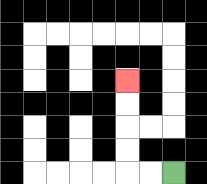{'start': '[7, 7]', 'end': '[5, 3]', 'path_directions': 'L,L,U,U,U,U', 'path_coordinates': '[[7, 7], [6, 7], [5, 7], [5, 6], [5, 5], [5, 4], [5, 3]]'}